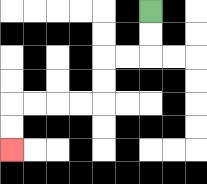{'start': '[6, 0]', 'end': '[0, 6]', 'path_directions': 'D,D,L,L,D,D,L,L,L,L,D,D', 'path_coordinates': '[[6, 0], [6, 1], [6, 2], [5, 2], [4, 2], [4, 3], [4, 4], [3, 4], [2, 4], [1, 4], [0, 4], [0, 5], [0, 6]]'}